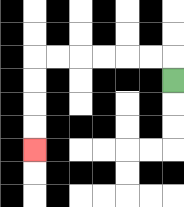{'start': '[7, 3]', 'end': '[1, 6]', 'path_directions': 'U,L,L,L,L,L,L,D,D,D,D', 'path_coordinates': '[[7, 3], [7, 2], [6, 2], [5, 2], [4, 2], [3, 2], [2, 2], [1, 2], [1, 3], [1, 4], [1, 5], [1, 6]]'}